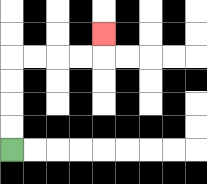{'start': '[0, 6]', 'end': '[4, 1]', 'path_directions': 'U,U,U,U,R,R,R,R,U', 'path_coordinates': '[[0, 6], [0, 5], [0, 4], [0, 3], [0, 2], [1, 2], [2, 2], [3, 2], [4, 2], [4, 1]]'}